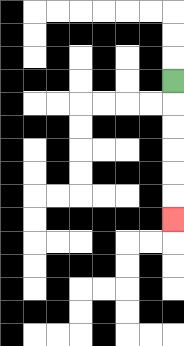{'start': '[7, 3]', 'end': '[7, 9]', 'path_directions': 'D,D,D,D,D,D', 'path_coordinates': '[[7, 3], [7, 4], [7, 5], [7, 6], [7, 7], [7, 8], [7, 9]]'}